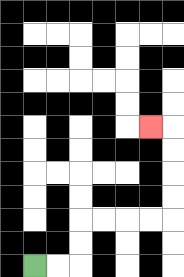{'start': '[1, 11]', 'end': '[6, 5]', 'path_directions': 'R,R,U,U,R,R,R,R,U,U,U,U,L', 'path_coordinates': '[[1, 11], [2, 11], [3, 11], [3, 10], [3, 9], [4, 9], [5, 9], [6, 9], [7, 9], [7, 8], [7, 7], [7, 6], [7, 5], [6, 5]]'}